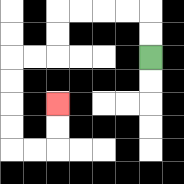{'start': '[6, 2]', 'end': '[2, 4]', 'path_directions': 'U,U,L,L,L,L,D,D,L,L,D,D,D,D,R,R,U,U', 'path_coordinates': '[[6, 2], [6, 1], [6, 0], [5, 0], [4, 0], [3, 0], [2, 0], [2, 1], [2, 2], [1, 2], [0, 2], [0, 3], [0, 4], [0, 5], [0, 6], [1, 6], [2, 6], [2, 5], [2, 4]]'}